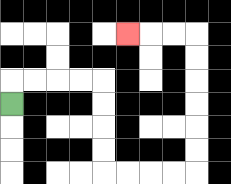{'start': '[0, 4]', 'end': '[5, 1]', 'path_directions': 'U,R,R,R,R,D,D,D,D,R,R,R,R,U,U,U,U,U,U,L,L,L', 'path_coordinates': '[[0, 4], [0, 3], [1, 3], [2, 3], [3, 3], [4, 3], [4, 4], [4, 5], [4, 6], [4, 7], [5, 7], [6, 7], [7, 7], [8, 7], [8, 6], [8, 5], [8, 4], [8, 3], [8, 2], [8, 1], [7, 1], [6, 1], [5, 1]]'}